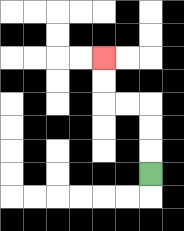{'start': '[6, 7]', 'end': '[4, 2]', 'path_directions': 'U,U,U,L,L,U,U', 'path_coordinates': '[[6, 7], [6, 6], [6, 5], [6, 4], [5, 4], [4, 4], [4, 3], [4, 2]]'}